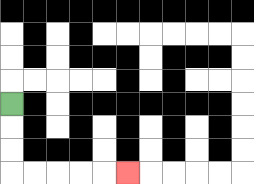{'start': '[0, 4]', 'end': '[5, 7]', 'path_directions': 'D,D,D,R,R,R,R,R', 'path_coordinates': '[[0, 4], [0, 5], [0, 6], [0, 7], [1, 7], [2, 7], [3, 7], [4, 7], [5, 7]]'}